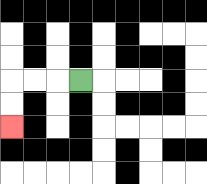{'start': '[3, 3]', 'end': '[0, 5]', 'path_directions': 'L,L,L,D,D', 'path_coordinates': '[[3, 3], [2, 3], [1, 3], [0, 3], [0, 4], [0, 5]]'}